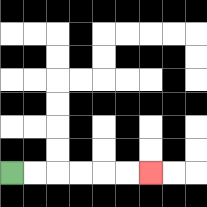{'start': '[0, 7]', 'end': '[6, 7]', 'path_directions': 'R,R,R,R,R,R', 'path_coordinates': '[[0, 7], [1, 7], [2, 7], [3, 7], [4, 7], [5, 7], [6, 7]]'}